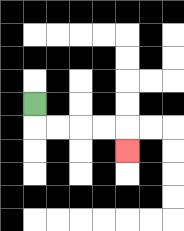{'start': '[1, 4]', 'end': '[5, 6]', 'path_directions': 'D,R,R,R,R,D', 'path_coordinates': '[[1, 4], [1, 5], [2, 5], [3, 5], [4, 5], [5, 5], [5, 6]]'}